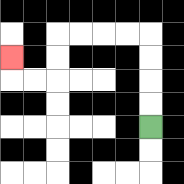{'start': '[6, 5]', 'end': '[0, 2]', 'path_directions': 'U,U,U,U,L,L,L,L,D,D,L,L,U', 'path_coordinates': '[[6, 5], [6, 4], [6, 3], [6, 2], [6, 1], [5, 1], [4, 1], [3, 1], [2, 1], [2, 2], [2, 3], [1, 3], [0, 3], [0, 2]]'}